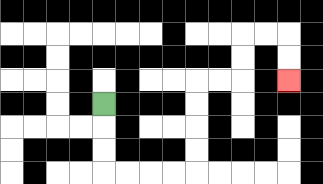{'start': '[4, 4]', 'end': '[12, 3]', 'path_directions': 'D,D,D,R,R,R,R,U,U,U,U,R,R,U,U,R,R,D,D', 'path_coordinates': '[[4, 4], [4, 5], [4, 6], [4, 7], [5, 7], [6, 7], [7, 7], [8, 7], [8, 6], [8, 5], [8, 4], [8, 3], [9, 3], [10, 3], [10, 2], [10, 1], [11, 1], [12, 1], [12, 2], [12, 3]]'}